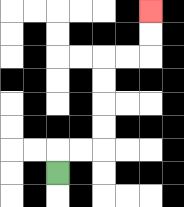{'start': '[2, 7]', 'end': '[6, 0]', 'path_directions': 'U,R,R,U,U,U,U,R,R,U,U', 'path_coordinates': '[[2, 7], [2, 6], [3, 6], [4, 6], [4, 5], [4, 4], [4, 3], [4, 2], [5, 2], [6, 2], [6, 1], [6, 0]]'}